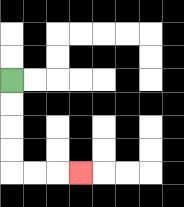{'start': '[0, 3]', 'end': '[3, 7]', 'path_directions': 'D,D,D,D,R,R,R', 'path_coordinates': '[[0, 3], [0, 4], [0, 5], [0, 6], [0, 7], [1, 7], [2, 7], [3, 7]]'}